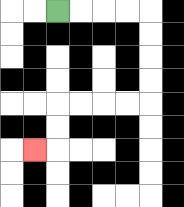{'start': '[2, 0]', 'end': '[1, 6]', 'path_directions': 'R,R,R,R,D,D,D,D,L,L,L,L,D,D,L', 'path_coordinates': '[[2, 0], [3, 0], [4, 0], [5, 0], [6, 0], [6, 1], [6, 2], [6, 3], [6, 4], [5, 4], [4, 4], [3, 4], [2, 4], [2, 5], [2, 6], [1, 6]]'}